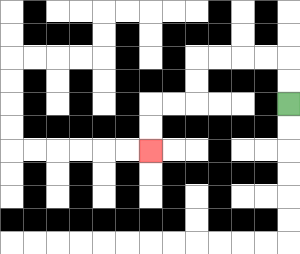{'start': '[12, 4]', 'end': '[6, 6]', 'path_directions': 'U,U,L,L,L,L,D,D,L,L,D,D', 'path_coordinates': '[[12, 4], [12, 3], [12, 2], [11, 2], [10, 2], [9, 2], [8, 2], [8, 3], [8, 4], [7, 4], [6, 4], [6, 5], [6, 6]]'}